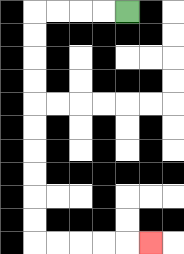{'start': '[5, 0]', 'end': '[6, 10]', 'path_directions': 'L,L,L,L,D,D,D,D,D,D,D,D,D,D,R,R,R,R,R', 'path_coordinates': '[[5, 0], [4, 0], [3, 0], [2, 0], [1, 0], [1, 1], [1, 2], [1, 3], [1, 4], [1, 5], [1, 6], [1, 7], [1, 8], [1, 9], [1, 10], [2, 10], [3, 10], [4, 10], [5, 10], [6, 10]]'}